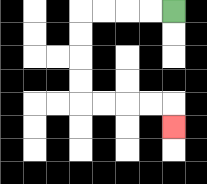{'start': '[7, 0]', 'end': '[7, 5]', 'path_directions': 'L,L,L,L,D,D,D,D,R,R,R,R,D', 'path_coordinates': '[[7, 0], [6, 0], [5, 0], [4, 0], [3, 0], [3, 1], [3, 2], [3, 3], [3, 4], [4, 4], [5, 4], [6, 4], [7, 4], [7, 5]]'}